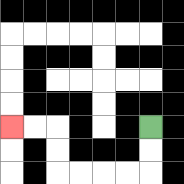{'start': '[6, 5]', 'end': '[0, 5]', 'path_directions': 'D,D,L,L,L,L,U,U,L,L', 'path_coordinates': '[[6, 5], [6, 6], [6, 7], [5, 7], [4, 7], [3, 7], [2, 7], [2, 6], [2, 5], [1, 5], [0, 5]]'}